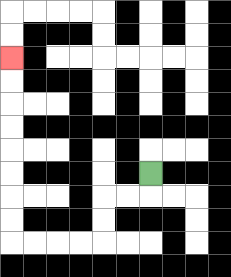{'start': '[6, 7]', 'end': '[0, 2]', 'path_directions': 'D,L,L,D,D,L,L,L,L,U,U,U,U,U,U,U,U', 'path_coordinates': '[[6, 7], [6, 8], [5, 8], [4, 8], [4, 9], [4, 10], [3, 10], [2, 10], [1, 10], [0, 10], [0, 9], [0, 8], [0, 7], [0, 6], [0, 5], [0, 4], [0, 3], [0, 2]]'}